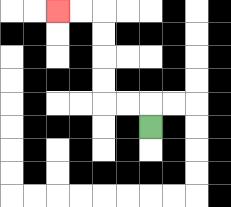{'start': '[6, 5]', 'end': '[2, 0]', 'path_directions': 'U,L,L,U,U,U,U,L,L', 'path_coordinates': '[[6, 5], [6, 4], [5, 4], [4, 4], [4, 3], [4, 2], [4, 1], [4, 0], [3, 0], [2, 0]]'}